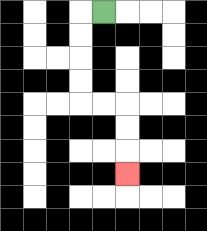{'start': '[4, 0]', 'end': '[5, 7]', 'path_directions': 'L,D,D,D,D,R,R,D,D,D', 'path_coordinates': '[[4, 0], [3, 0], [3, 1], [3, 2], [3, 3], [3, 4], [4, 4], [5, 4], [5, 5], [5, 6], [5, 7]]'}